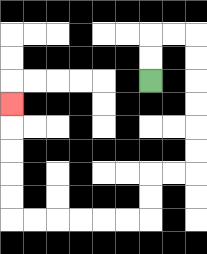{'start': '[6, 3]', 'end': '[0, 4]', 'path_directions': 'U,U,R,R,D,D,D,D,D,D,L,L,D,D,L,L,L,L,L,L,U,U,U,U,U', 'path_coordinates': '[[6, 3], [6, 2], [6, 1], [7, 1], [8, 1], [8, 2], [8, 3], [8, 4], [8, 5], [8, 6], [8, 7], [7, 7], [6, 7], [6, 8], [6, 9], [5, 9], [4, 9], [3, 9], [2, 9], [1, 9], [0, 9], [0, 8], [0, 7], [0, 6], [0, 5], [0, 4]]'}